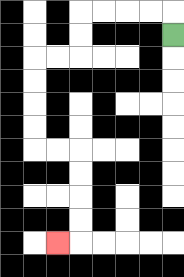{'start': '[7, 1]', 'end': '[2, 10]', 'path_directions': 'U,L,L,L,L,D,D,L,L,D,D,D,D,R,R,D,D,D,D,L', 'path_coordinates': '[[7, 1], [7, 0], [6, 0], [5, 0], [4, 0], [3, 0], [3, 1], [3, 2], [2, 2], [1, 2], [1, 3], [1, 4], [1, 5], [1, 6], [2, 6], [3, 6], [3, 7], [3, 8], [3, 9], [3, 10], [2, 10]]'}